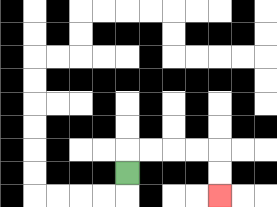{'start': '[5, 7]', 'end': '[9, 8]', 'path_directions': 'U,R,R,R,R,D,D', 'path_coordinates': '[[5, 7], [5, 6], [6, 6], [7, 6], [8, 6], [9, 6], [9, 7], [9, 8]]'}